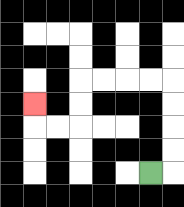{'start': '[6, 7]', 'end': '[1, 4]', 'path_directions': 'R,U,U,U,U,L,L,L,L,D,D,L,L,U', 'path_coordinates': '[[6, 7], [7, 7], [7, 6], [7, 5], [7, 4], [7, 3], [6, 3], [5, 3], [4, 3], [3, 3], [3, 4], [3, 5], [2, 5], [1, 5], [1, 4]]'}